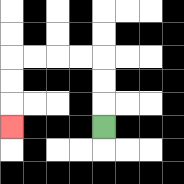{'start': '[4, 5]', 'end': '[0, 5]', 'path_directions': 'U,U,U,L,L,L,L,D,D,D', 'path_coordinates': '[[4, 5], [4, 4], [4, 3], [4, 2], [3, 2], [2, 2], [1, 2], [0, 2], [0, 3], [0, 4], [0, 5]]'}